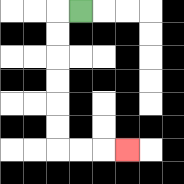{'start': '[3, 0]', 'end': '[5, 6]', 'path_directions': 'L,D,D,D,D,D,D,R,R,R', 'path_coordinates': '[[3, 0], [2, 0], [2, 1], [2, 2], [2, 3], [2, 4], [2, 5], [2, 6], [3, 6], [4, 6], [5, 6]]'}